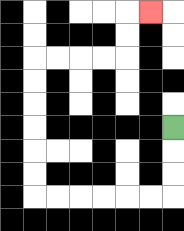{'start': '[7, 5]', 'end': '[6, 0]', 'path_directions': 'D,D,D,L,L,L,L,L,L,U,U,U,U,U,U,R,R,R,R,U,U,R', 'path_coordinates': '[[7, 5], [7, 6], [7, 7], [7, 8], [6, 8], [5, 8], [4, 8], [3, 8], [2, 8], [1, 8], [1, 7], [1, 6], [1, 5], [1, 4], [1, 3], [1, 2], [2, 2], [3, 2], [4, 2], [5, 2], [5, 1], [5, 0], [6, 0]]'}